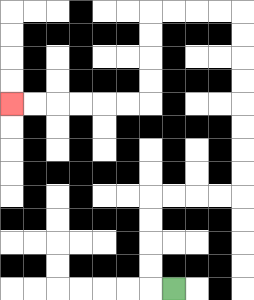{'start': '[7, 12]', 'end': '[0, 4]', 'path_directions': 'L,U,U,U,U,R,R,R,R,U,U,U,U,U,U,U,U,L,L,L,L,D,D,D,D,L,L,L,L,L,L', 'path_coordinates': '[[7, 12], [6, 12], [6, 11], [6, 10], [6, 9], [6, 8], [7, 8], [8, 8], [9, 8], [10, 8], [10, 7], [10, 6], [10, 5], [10, 4], [10, 3], [10, 2], [10, 1], [10, 0], [9, 0], [8, 0], [7, 0], [6, 0], [6, 1], [6, 2], [6, 3], [6, 4], [5, 4], [4, 4], [3, 4], [2, 4], [1, 4], [0, 4]]'}